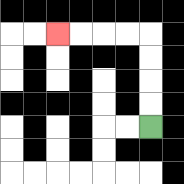{'start': '[6, 5]', 'end': '[2, 1]', 'path_directions': 'U,U,U,U,L,L,L,L', 'path_coordinates': '[[6, 5], [6, 4], [6, 3], [6, 2], [6, 1], [5, 1], [4, 1], [3, 1], [2, 1]]'}